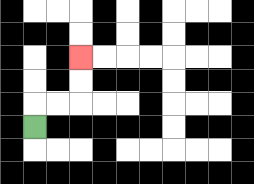{'start': '[1, 5]', 'end': '[3, 2]', 'path_directions': 'U,R,R,U,U', 'path_coordinates': '[[1, 5], [1, 4], [2, 4], [3, 4], [3, 3], [3, 2]]'}